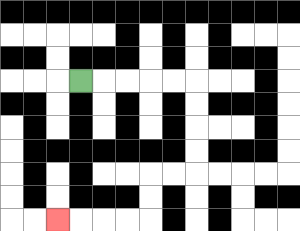{'start': '[3, 3]', 'end': '[2, 9]', 'path_directions': 'R,R,R,R,R,D,D,D,D,L,L,D,D,L,L,L,L', 'path_coordinates': '[[3, 3], [4, 3], [5, 3], [6, 3], [7, 3], [8, 3], [8, 4], [8, 5], [8, 6], [8, 7], [7, 7], [6, 7], [6, 8], [6, 9], [5, 9], [4, 9], [3, 9], [2, 9]]'}